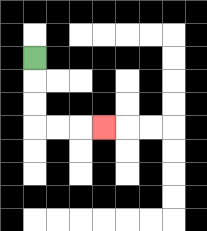{'start': '[1, 2]', 'end': '[4, 5]', 'path_directions': 'D,D,D,R,R,R', 'path_coordinates': '[[1, 2], [1, 3], [1, 4], [1, 5], [2, 5], [3, 5], [4, 5]]'}